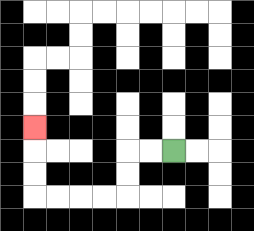{'start': '[7, 6]', 'end': '[1, 5]', 'path_directions': 'L,L,D,D,L,L,L,L,U,U,U', 'path_coordinates': '[[7, 6], [6, 6], [5, 6], [5, 7], [5, 8], [4, 8], [3, 8], [2, 8], [1, 8], [1, 7], [1, 6], [1, 5]]'}